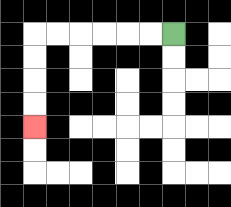{'start': '[7, 1]', 'end': '[1, 5]', 'path_directions': 'L,L,L,L,L,L,D,D,D,D', 'path_coordinates': '[[7, 1], [6, 1], [5, 1], [4, 1], [3, 1], [2, 1], [1, 1], [1, 2], [1, 3], [1, 4], [1, 5]]'}